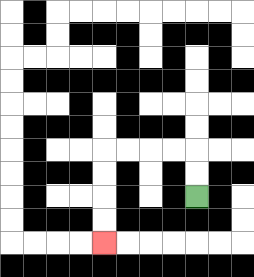{'start': '[8, 8]', 'end': '[4, 10]', 'path_directions': 'U,U,L,L,L,L,D,D,D,D', 'path_coordinates': '[[8, 8], [8, 7], [8, 6], [7, 6], [6, 6], [5, 6], [4, 6], [4, 7], [4, 8], [4, 9], [4, 10]]'}